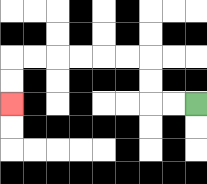{'start': '[8, 4]', 'end': '[0, 4]', 'path_directions': 'L,L,U,U,L,L,L,L,L,L,D,D', 'path_coordinates': '[[8, 4], [7, 4], [6, 4], [6, 3], [6, 2], [5, 2], [4, 2], [3, 2], [2, 2], [1, 2], [0, 2], [0, 3], [0, 4]]'}